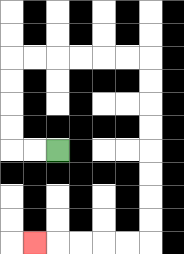{'start': '[2, 6]', 'end': '[1, 10]', 'path_directions': 'L,L,U,U,U,U,R,R,R,R,R,R,D,D,D,D,D,D,D,D,L,L,L,L,L', 'path_coordinates': '[[2, 6], [1, 6], [0, 6], [0, 5], [0, 4], [0, 3], [0, 2], [1, 2], [2, 2], [3, 2], [4, 2], [5, 2], [6, 2], [6, 3], [6, 4], [6, 5], [6, 6], [6, 7], [6, 8], [6, 9], [6, 10], [5, 10], [4, 10], [3, 10], [2, 10], [1, 10]]'}